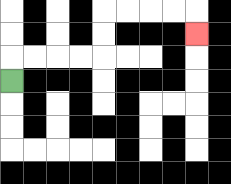{'start': '[0, 3]', 'end': '[8, 1]', 'path_directions': 'U,R,R,R,R,U,U,R,R,R,R,D', 'path_coordinates': '[[0, 3], [0, 2], [1, 2], [2, 2], [3, 2], [4, 2], [4, 1], [4, 0], [5, 0], [6, 0], [7, 0], [8, 0], [8, 1]]'}